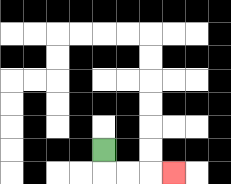{'start': '[4, 6]', 'end': '[7, 7]', 'path_directions': 'D,R,R,R', 'path_coordinates': '[[4, 6], [4, 7], [5, 7], [6, 7], [7, 7]]'}